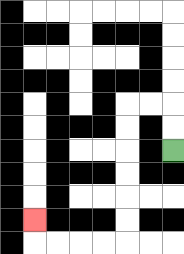{'start': '[7, 6]', 'end': '[1, 9]', 'path_directions': 'U,U,L,L,D,D,D,D,D,D,L,L,L,L,U', 'path_coordinates': '[[7, 6], [7, 5], [7, 4], [6, 4], [5, 4], [5, 5], [5, 6], [5, 7], [5, 8], [5, 9], [5, 10], [4, 10], [3, 10], [2, 10], [1, 10], [1, 9]]'}